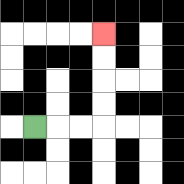{'start': '[1, 5]', 'end': '[4, 1]', 'path_directions': 'R,R,R,U,U,U,U', 'path_coordinates': '[[1, 5], [2, 5], [3, 5], [4, 5], [4, 4], [4, 3], [4, 2], [4, 1]]'}